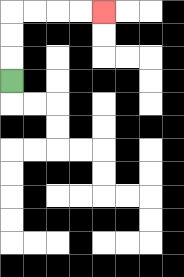{'start': '[0, 3]', 'end': '[4, 0]', 'path_directions': 'U,U,U,R,R,R,R', 'path_coordinates': '[[0, 3], [0, 2], [0, 1], [0, 0], [1, 0], [2, 0], [3, 0], [4, 0]]'}